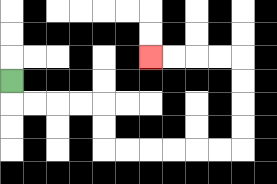{'start': '[0, 3]', 'end': '[6, 2]', 'path_directions': 'D,R,R,R,R,D,D,R,R,R,R,R,R,U,U,U,U,L,L,L,L', 'path_coordinates': '[[0, 3], [0, 4], [1, 4], [2, 4], [3, 4], [4, 4], [4, 5], [4, 6], [5, 6], [6, 6], [7, 6], [8, 6], [9, 6], [10, 6], [10, 5], [10, 4], [10, 3], [10, 2], [9, 2], [8, 2], [7, 2], [6, 2]]'}